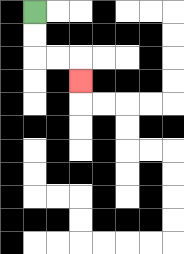{'start': '[1, 0]', 'end': '[3, 3]', 'path_directions': 'D,D,R,R,D', 'path_coordinates': '[[1, 0], [1, 1], [1, 2], [2, 2], [3, 2], [3, 3]]'}